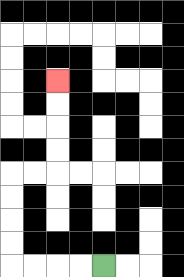{'start': '[4, 11]', 'end': '[2, 3]', 'path_directions': 'L,L,L,L,U,U,U,U,R,R,U,U,U,U', 'path_coordinates': '[[4, 11], [3, 11], [2, 11], [1, 11], [0, 11], [0, 10], [0, 9], [0, 8], [0, 7], [1, 7], [2, 7], [2, 6], [2, 5], [2, 4], [2, 3]]'}